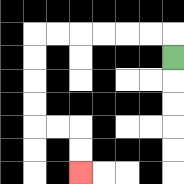{'start': '[7, 2]', 'end': '[3, 7]', 'path_directions': 'U,L,L,L,L,L,L,D,D,D,D,R,R,D,D', 'path_coordinates': '[[7, 2], [7, 1], [6, 1], [5, 1], [4, 1], [3, 1], [2, 1], [1, 1], [1, 2], [1, 3], [1, 4], [1, 5], [2, 5], [3, 5], [3, 6], [3, 7]]'}